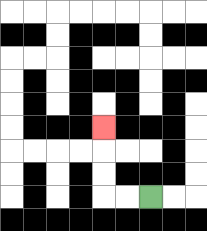{'start': '[6, 8]', 'end': '[4, 5]', 'path_directions': 'L,L,U,U,U', 'path_coordinates': '[[6, 8], [5, 8], [4, 8], [4, 7], [4, 6], [4, 5]]'}